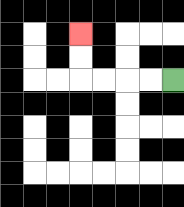{'start': '[7, 3]', 'end': '[3, 1]', 'path_directions': 'L,L,L,L,U,U', 'path_coordinates': '[[7, 3], [6, 3], [5, 3], [4, 3], [3, 3], [3, 2], [3, 1]]'}